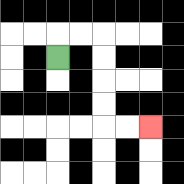{'start': '[2, 2]', 'end': '[6, 5]', 'path_directions': 'U,R,R,D,D,D,D,R,R', 'path_coordinates': '[[2, 2], [2, 1], [3, 1], [4, 1], [4, 2], [4, 3], [4, 4], [4, 5], [5, 5], [6, 5]]'}